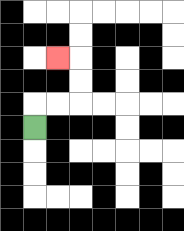{'start': '[1, 5]', 'end': '[2, 2]', 'path_directions': 'U,R,R,U,U,L', 'path_coordinates': '[[1, 5], [1, 4], [2, 4], [3, 4], [3, 3], [3, 2], [2, 2]]'}